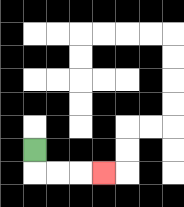{'start': '[1, 6]', 'end': '[4, 7]', 'path_directions': 'D,R,R,R', 'path_coordinates': '[[1, 6], [1, 7], [2, 7], [3, 7], [4, 7]]'}